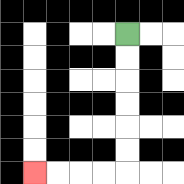{'start': '[5, 1]', 'end': '[1, 7]', 'path_directions': 'D,D,D,D,D,D,L,L,L,L', 'path_coordinates': '[[5, 1], [5, 2], [5, 3], [5, 4], [5, 5], [5, 6], [5, 7], [4, 7], [3, 7], [2, 7], [1, 7]]'}